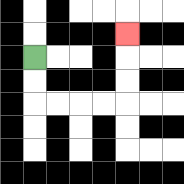{'start': '[1, 2]', 'end': '[5, 1]', 'path_directions': 'D,D,R,R,R,R,U,U,U', 'path_coordinates': '[[1, 2], [1, 3], [1, 4], [2, 4], [3, 4], [4, 4], [5, 4], [5, 3], [5, 2], [5, 1]]'}